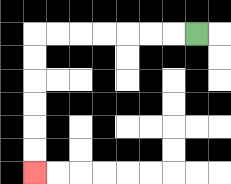{'start': '[8, 1]', 'end': '[1, 7]', 'path_directions': 'L,L,L,L,L,L,L,D,D,D,D,D,D', 'path_coordinates': '[[8, 1], [7, 1], [6, 1], [5, 1], [4, 1], [3, 1], [2, 1], [1, 1], [1, 2], [1, 3], [1, 4], [1, 5], [1, 6], [1, 7]]'}